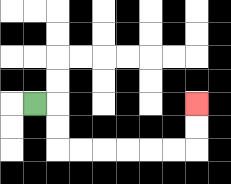{'start': '[1, 4]', 'end': '[8, 4]', 'path_directions': 'R,D,D,R,R,R,R,R,R,U,U', 'path_coordinates': '[[1, 4], [2, 4], [2, 5], [2, 6], [3, 6], [4, 6], [5, 6], [6, 6], [7, 6], [8, 6], [8, 5], [8, 4]]'}